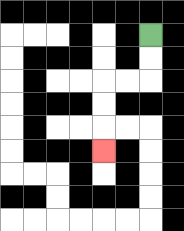{'start': '[6, 1]', 'end': '[4, 6]', 'path_directions': 'D,D,L,L,D,D,D', 'path_coordinates': '[[6, 1], [6, 2], [6, 3], [5, 3], [4, 3], [4, 4], [4, 5], [4, 6]]'}